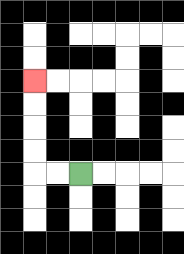{'start': '[3, 7]', 'end': '[1, 3]', 'path_directions': 'L,L,U,U,U,U', 'path_coordinates': '[[3, 7], [2, 7], [1, 7], [1, 6], [1, 5], [1, 4], [1, 3]]'}